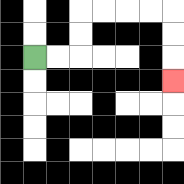{'start': '[1, 2]', 'end': '[7, 3]', 'path_directions': 'R,R,U,U,R,R,R,R,D,D,D', 'path_coordinates': '[[1, 2], [2, 2], [3, 2], [3, 1], [3, 0], [4, 0], [5, 0], [6, 0], [7, 0], [7, 1], [7, 2], [7, 3]]'}